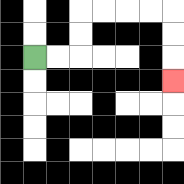{'start': '[1, 2]', 'end': '[7, 3]', 'path_directions': 'R,R,U,U,R,R,R,R,D,D,D', 'path_coordinates': '[[1, 2], [2, 2], [3, 2], [3, 1], [3, 0], [4, 0], [5, 0], [6, 0], [7, 0], [7, 1], [7, 2], [7, 3]]'}